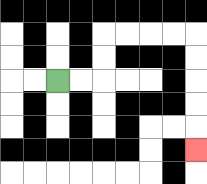{'start': '[2, 3]', 'end': '[8, 6]', 'path_directions': 'R,R,U,U,R,R,R,R,D,D,D,D,D', 'path_coordinates': '[[2, 3], [3, 3], [4, 3], [4, 2], [4, 1], [5, 1], [6, 1], [7, 1], [8, 1], [8, 2], [8, 3], [8, 4], [8, 5], [8, 6]]'}